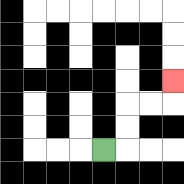{'start': '[4, 6]', 'end': '[7, 3]', 'path_directions': 'R,U,U,R,R,U', 'path_coordinates': '[[4, 6], [5, 6], [5, 5], [5, 4], [6, 4], [7, 4], [7, 3]]'}